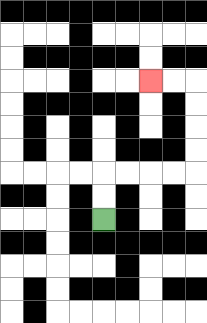{'start': '[4, 9]', 'end': '[6, 3]', 'path_directions': 'U,U,R,R,R,R,U,U,U,U,L,L', 'path_coordinates': '[[4, 9], [4, 8], [4, 7], [5, 7], [6, 7], [7, 7], [8, 7], [8, 6], [8, 5], [8, 4], [8, 3], [7, 3], [6, 3]]'}